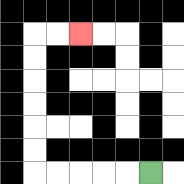{'start': '[6, 7]', 'end': '[3, 1]', 'path_directions': 'L,L,L,L,L,U,U,U,U,U,U,R,R', 'path_coordinates': '[[6, 7], [5, 7], [4, 7], [3, 7], [2, 7], [1, 7], [1, 6], [1, 5], [1, 4], [1, 3], [1, 2], [1, 1], [2, 1], [3, 1]]'}